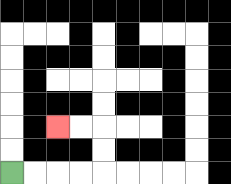{'start': '[0, 7]', 'end': '[2, 5]', 'path_directions': 'R,R,R,R,U,U,L,L', 'path_coordinates': '[[0, 7], [1, 7], [2, 7], [3, 7], [4, 7], [4, 6], [4, 5], [3, 5], [2, 5]]'}